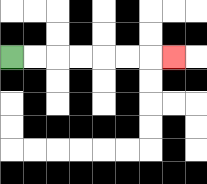{'start': '[0, 2]', 'end': '[7, 2]', 'path_directions': 'R,R,R,R,R,R,R', 'path_coordinates': '[[0, 2], [1, 2], [2, 2], [3, 2], [4, 2], [5, 2], [6, 2], [7, 2]]'}